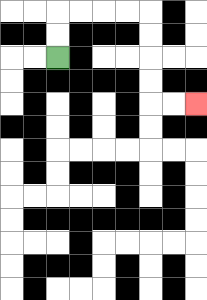{'start': '[2, 2]', 'end': '[8, 4]', 'path_directions': 'U,U,R,R,R,R,D,D,D,D,R,R', 'path_coordinates': '[[2, 2], [2, 1], [2, 0], [3, 0], [4, 0], [5, 0], [6, 0], [6, 1], [6, 2], [6, 3], [6, 4], [7, 4], [8, 4]]'}